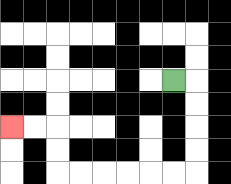{'start': '[7, 3]', 'end': '[0, 5]', 'path_directions': 'R,D,D,D,D,L,L,L,L,L,L,U,U,L,L', 'path_coordinates': '[[7, 3], [8, 3], [8, 4], [8, 5], [8, 6], [8, 7], [7, 7], [6, 7], [5, 7], [4, 7], [3, 7], [2, 7], [2, 6], [2, 5], [1, 5], [0, 5]]'}